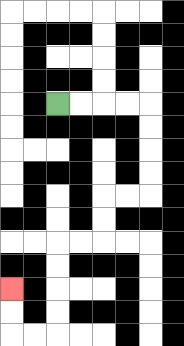{'start': '[2, 4]', 'end': '[0, 12]', 'path_directions': 'R,R,R,R,D,D,D,D,L,L,D,D,L,L,D,D,D,D,L,L,U,U', 'path_coordinates': '[[2, 4], [3, 4], [4, 4], [5, 4], [6, 4], [6, 5], [6, 6], [6, 7], [6, 8], [5, 8], [4, 8], [4, 9], [4, 10], [3, 10], [2, 10], [2, 11], [2, 12], [2, 13], [2, 14], [1, 14], [0, 14], [0, 13], [0, 12]]'}